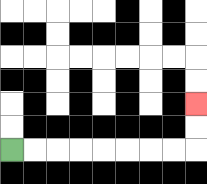{'start': '[0, 6]', 'end': '[8, 4]', 'path_directions': 'R,R,R,R,R,R,R,R,U,U', 'path_coordinates': '[[0, 6], [1, 6], [2, 6], [3, 6], [4, 6], [5, 6], [6, 6], [7, 6], [8, 6], [8, 5], [8, 4]]'}